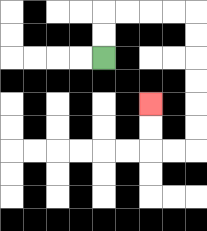{'start': '[4, 2]', 'end': '[6, 4]', 'path_directions': 'U,U,R,R,R,R,D,D,D,D,D,D,L,L,U,U', 'path_coordinates': '[[4, 2], [4, 1], [4, 0], [5, 0], [6, 0], [7, 0], [8, 0], [8, 1], [8, 2], [8, 3], [8, 4], [8, 5], [8, 6], [7, 6], [6, 6], [6, 5], [6, 4]]'}